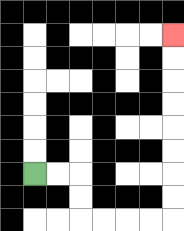{'start': '[1, 7]', 'end': '[7, 1]', 'path_directions': 'R,R,D,D,R,R,R,R,U,U,U,U,U,U,U,U', 'path_coordinates': '[[1, 7], [2, 7], [3, 7], [3, 8], [3, 9], [4, 9], [5, 9], [6, 9], [7, 9], [7, 8], [7, 7], [7, 6], [7, 5], [7, 4], [7, 3], [7, 2], [7, 1]]'}